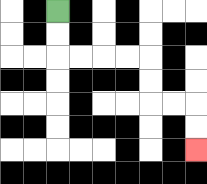{'start': '[2, 0]', 'end': '[8, 6]', 'path_directions': 'D,D,R,R,R,R,D,D,R,R,D,D', 'path_coordinates': '[[2, 0], [2, 1], [2, 2], [3, 2], [4, 2], [5, 2], [6, 2], [6, 3], [6, 4], [7, 4], [8, 4], [8, 5], [8, 6]]'}